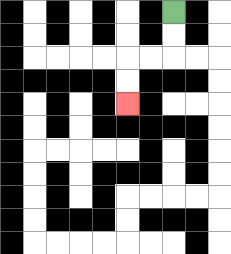{'start': '[7, 0]', 'end': '[5, 4]', 'path_directions': 'D,D,L,L,D,D', 'path_coordinates': '[[7, 0], [7, 1], [7, 2], [6, 2], [5, 2], [5, 3], [5, 4]]'}